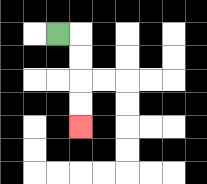{'start': '[2, 1]', 'end': '[3, 5]', 'path_directions': 'R,D,D,D,D', 'path_coordinates': '[[2, 1], [3, 1], [3, 2], [3, 3], [3, 4], [3, 5]]'}